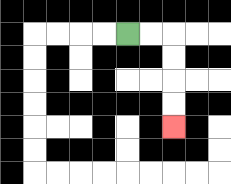{'start': '[5, 1]', 'end': '[7, 5]', 'path_directions': 'R,R,D,D,D,D', 'path_coordinates': '[[5, 1], [6, 1], [7, 1], [7, 2], [7, 3], [7, 4], [7, 5]]'}